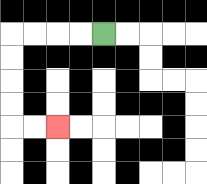{'start': '[4, 1]', 'end': '[2, 5]', 'path_directions': 'L,L,L,L,D,D,D,D,R,R', 'path_coordinates': '[[4, 1], [3, 1], [2, 1], [1, 1], [0, 1], [0, 2], [0, 3], [0, 4], [0, 5], [1, 5], [2, 5]]'}